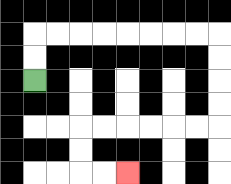{'start': '[1, 3]', 'end': '[5, 7]', 'path_directions': 'U,U,R,R,R,R,R,R,R,R,D,D,D,D,L,L,L,L,L,L,D,D,R,R', 'path_coordinates': '[[1, 3], [1, 2], [1, 1], [2, 1], [3, 1], [4, 1], [5, 1], [6, 1], [7, 1], [8, 1], [9, 1], [9, 2], [9, 3], [9, 4], [9, 5], [8, 5], [7, 5], [6, 5], [5, 5], [4, 5], [3, 5], [3, 6], [3, 7], [4, 7], [5, 7]]'}